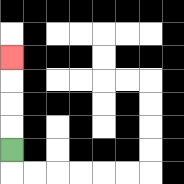{'start': '[0, 6]', 'end': '[0, 2]', 'path_directions': 'U,U,U,U', 'path_coordinates': '[[0, 6], [0, 5], [0, 4], [0, 3], [0, 2]]'}